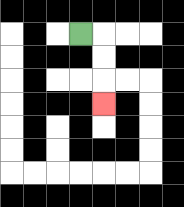{'start': '[3, 1]', 'end': '[4, 4]', 'path_directions': 'R,D,D,D', 'path_coordinates': '[[3, 1], [4, 1], [4, 2], [4, 3], [4, 4]]'}